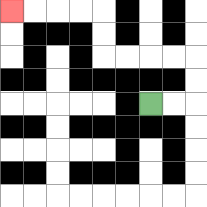{'start': '[6, 4]', 'end': '[0, 0]', 'path_directions': 'R,R,U,U,L,L,L,L,U,U,L,L,L,L', 'path_coordinates': '[[6, 4], [7, 4], [8, 4], [8, 3], [8, 2], [7, 2], [6, 2], [5, 2], [4, 2], [4, 1], [4, 0], [3, 0], [2, 0], [1, 0], [0, 0]]'}